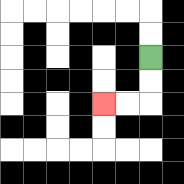{'start': '[6, 2]', 'end': '[4, 4]', 'path_directions': 'D,D,L,L', 'path_coordinates': '[[6, 2], [6, 3], [6, 4], [5, 4], [4, 4]]'}